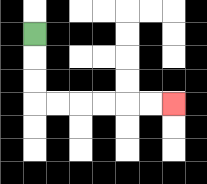{'start': '[1, 1]', 'end': '[7, 4]', 'path_directions': 'D,D,D,R,R,R,R,R,R', 'path_coordinates': '[[1, 1], [1, 2], [1, 3], [1, 4], [2, 4], [3, 4], [4, 4], [5, 4], [6, 4], [7, 4]]'}